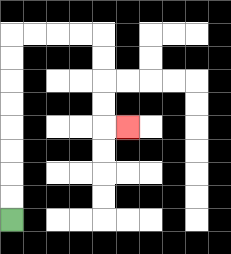{'start': '[0, 9]', 'end': '[5, 5]', 'path_directions': 'U,U,U,U,U,U,U,U,R,R,R,R,D,D,D,D,R', 'path_coordinates': '[[0, 9], [0, 8], [0, 7], [0, 6], [0, 5], [0, 4], [0, 3], [0, 2], [0, 1], [1, 1], [2, 1], [3, 1], [4, 1], [4, 2], [4, 3], [4, 4], [4, 5], [5, 5]]'}